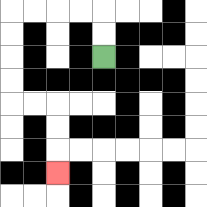{'start': '[4, 2]', 'end': '[2, 7]', 'path_directions': 'U,U,L,L,L,L,D,D,D,D,R,R,D,D,D', 'path_coordinates': '[[4, 2], [4, 1], [4, 0], [3, 0], [2, 0], [1, 0], [0, 0], [0, 1], [0, 2], [0, 3], [0, 4], [1, 4], [2, 4], [2, 5], [2, 6], [2, 7]]'}